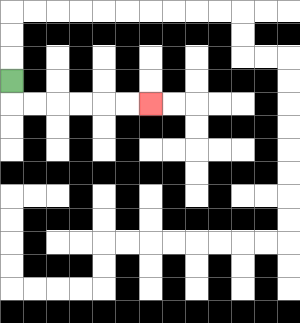{'start': '[0, 3]', 'end': '[6, 4]', 'path_directions': 'D,R,R,R,R,R,R', 'path_coordinates': '[[0, 3], [0, 4], [1, 4], [2, 4], [3, 4], [4, 4], [5, 4], [6, 4]]'}